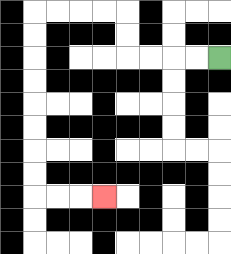{'start': '[9, 2]', 'end': '[4, 8]', 'path_directions': 'L,L,L,L,U,U,L,L,L,L,D,D,D,D,D,D,D,D,R,R,R', 'path_coordinates': '[[9, 2], [8, 2], [7, 2], [6, 2], [5, 2], [5, 1], [5, 0], [4, 0], [3, 0], [2, 0], [1, 0], [1, 1], [1, 2], [1, 3], [1, 4], [1, 5], [1, 6], [1, 7], [1, 8], [2, 8], [3, 8], [4, 8]]'}